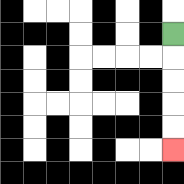{'start': '[7, 1]', 'end': '[7, 6]', 'path_directions': 'D,D,D,D,D', 'path_coordinates': '[[7, 1], [7, 2], [7, 3], [7, 4], [7, 5], [7, 6]]'}